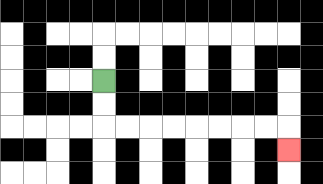{'start': '[4, 3]', 'end': '[12, 6]', 'path_directions': 'D,D,R,R,R,R,R,R,R,R,D', 'path_coordinates': '[[4, 3], [4, 4], [4, 5], [5, 5], [6, 5], [7, 5], [8, 5], [9, 5], [10, 5], [11, 5], [12, 5], [12, 6]]'}